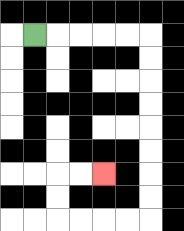{'start': '[1, 1]', 'end': '[4, 7]', 'path_directions': 'R,R,R,R,R,D,D,D,D,D,D,D,D,L,L,L,L,U,U,R,R', 'path_coordinates': '[[1, 1], [2, 1], [3, 1], [4, 1], [5, 1], [6, 1], [6, 2], [6, 3], [6, 4], [6, 5], [6, 6], [6, 7], [6, 8], [6, 9], [5, 9], [4, 9], [3, 9], [2, 9], [2, 8], [2, 7], [3, 7], [4, 7]]'}